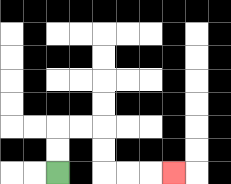{'start': '[2, 7]', 'end': '[7, 7]', 'path_directions': 'U,U,R,R,D,D,R,R,R', 'path_coordinates': '[[2, 7], [2, 6], [2, 5], [3, 5], [4, 5], [4, 6], [4, 7], [5, 7], [6, 7], [7, 7]]'}